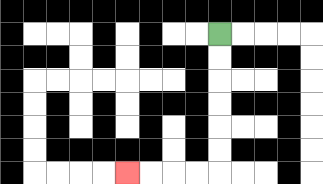{'start': '[9, 1]', 'end': '[5, 7]', 'path_directions': 'D,D,D,D,D,D,L,L,L,L', 'path_coordinates': '[[9, 1], [9, 2], [9, 3], [9, 4], [9, 5], [9, 6], [9, 7], [8, 7], [7, 7], [6, 7], [5, 7]]'}